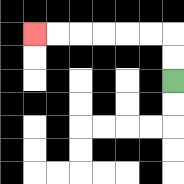{'start': '[7, 3]', 'end': '[1, 1]', 'path_directions': 'U,U,L,L,L,L,L,L', 'path_coordinates': '[[7, 3], [7, 2], [7, 1], [6, 1], [5, 1], [4, 1], [3, 1], [2, 1], [1, 1]]'}